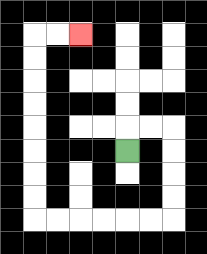{'start': '[5, 6]', 'end': '[3, 1]', 'path_directions': 'U,R,R,D,D,D,D,L,L,L,L,L,L,U,U,U,U,U,U,U,U,R,R', 'path_coordinates': '[[5, 6], [5, 5], [6, 5], [7, 5], [7, 6], [7, 7], [7, 8], [7, 9], [6, 9], [5, 9], [4, 9], [3, 9], [2, 9], [1, 9], [1, 8], [1, 7], [1, 6], [1, 5], [1, 4], [1, 3], [1, 2], [1, 1], [2, 1], [3, 1]]'}